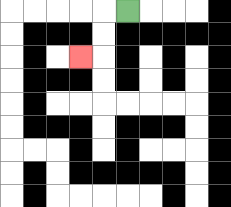{'start': '[5, 0]', 'end': '[3, 2]', 'path_directions': 'L,D,D,L', 'path_coordinates': '[[5, 0], [4, 0], [4, 1], [4, 2], [3, 2]]'}